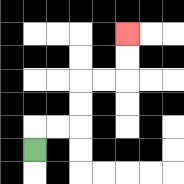{'start': '[1, 6]', 'end': '[5, 1]', 'path_directions': 'U,R,R,U,U,R,R,U,U', 'path_coordinates': '[[1, 6], [1, 5], [2, 5], [3, 5], [3, 4], [3, 3], [4, 3], [5, 3], [5, 2], [5, 1]]'}